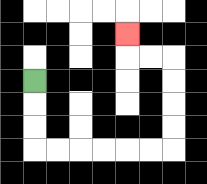{'start': '[1, 3]', 'end': '[5, 1]', 'path_directions': 'D,D,D,R,R,R,R,R,R,U,U,U,U,L,L,U', 'path_coordinates': '[[1, 3], [1, 4], [1, 5], [1, 6], [2, 6], [3, 6], [4, 6], [5, 6], [6, 6], [7, 6], [7, 5], [7, 4], [7, 3], [7, 2], [6, 2], [5, 2], [5, 1]]'}